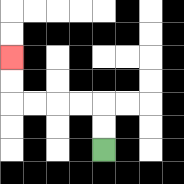{'start': '[4, 6]', 'end': '[0, 2]', 'path_directions': 'U,U,L,L,L,L,U,U', 'path_coordinates': '[[4, 6], [4, 5], [4, 4], [3, 4], [2, 4], [1, 4], [0, 4], [0, 3], [0, 2]]'}